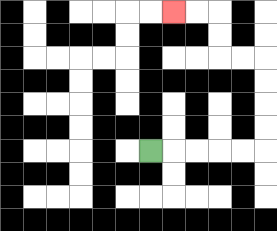{'start': '[6, 6]', 'end': '[7, 0]', 'path_directions': 'R,R,R,R,R,U,U,U,U,L,L,U,U,L,L', 'path_coordinates': '[[6, 6], [7, 6], [8, 6], [9, 6], [10, 6], [11, 6], [11, 5], [11, 4], [11, 3], [11, 2], [10, 2], [9, 2], [9, 1], [9, 0], [8, 0], [7, 0]]'}